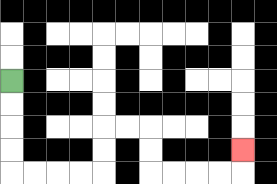{'start': '[0, 3]', 'end': '[10, 6]', 'path_directions': 'D,D,D,D,R,R,R,R,U,U,R,R,D,D,R,R,R,R,U', 'path_coordinates': '[[0, 3], [0, 4], [0, 5], [0, 6], [0, 7], [1, 7], [2, 7], [3, 7], [4, 7], [4, 6], [4, 5], [5, 5], [6, 5], [6, 6], [6, 7], [7, 7], [8, 7], [9, 7], [10, 7], [10, 6]]'}